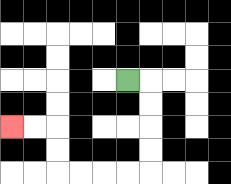{'start': '[5, 3]', 'end': '[0, 5]', 'path_directions': 'R,D,D,D,D,L,L,L,L,U,U,L,L', 'path_coordinates': '[[5, 3], [6, 3], [6, 4], [6, 5], [6, 6], [6, 7], [5, 7], [4, 7], [3, 7], [2, 7], [2, 6], [2, 5], [1, 5], [0, 5]]'}